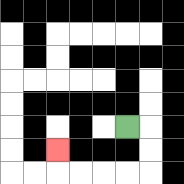{'start': '[5, 5]', 'end': '[2, 6]', 'path_directions': 'R,D,D,L,L,L,L,U', 'path_coordinates': '[[5, 5], [6, 5], [6, 6], [6, 7], [5, 7], [4, 7], [3, 7], [2, 7], [2, 6]]'}